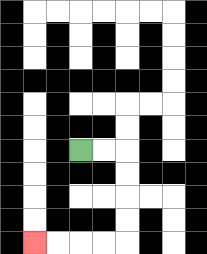{'start': '[3, 6]', 'end': '[1, 10]', 'path_directions': 'R,R,D,D,D,D,L,L,L,L', 'path_coordinates': '[[3, 6], [4, 6], [5, 6], [5, 7], [5, 8], [5, 9], [5, 10], [4, 10], [3, 10], [2, 10], [1, 10]]'}